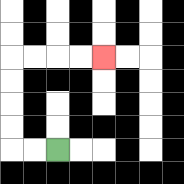{'start': '[2, 6]', 'end': '[4, 2]', 'path_directions': 'L,L,U,U,U,U,R,R,R,R', 'path_coordinates': '[[2, 6], [1, 6], [0, 6], [0, 5], [0, 4], [0, 3], [0, 2], [1, 2], [2, 2], [3, 2], [4, 2]]'}